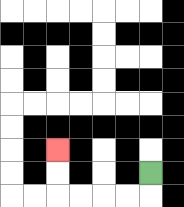{'start': '[6, 7]', 'end': '[2, 6]', 'path_directions': 'D,L,L,L,L,U,U', 'path_coordinates': '[[6, 7], [6, 8], [5, 8], [4, 8], [3, 8], [2, 8], [2, 7], [2, 6]]'}